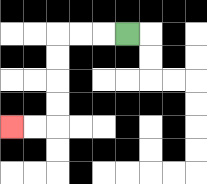{'start': '[5, 1]', 'end': '[0, 5]', 'path_directions': 'L,L,L,D,D,D,D,L,L', 'path_coordinates': '[[5, 1], [4, 1], [3, 1], [2, 1], [2, 2], [2, 3], [2, 4], [2, 5], [1, 5], [0, 5]]'}